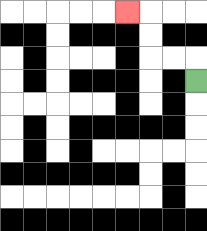{'start': '[8, 3]', 'end': '[5, 0]', 'path_directions': 'U,L,L,U,U,L', 'path_coordinates': '[[8, 3], [8, 2], [7, 2], [6, 2], [6, 1], [6, 0], [5, 0]]'}